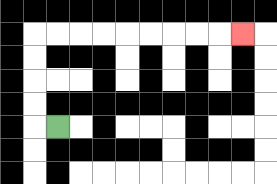{'start': '[2, 5]', 'end': '[10, 1]', 'path_directions': 'L,U,U,U,U,R,R,R,R,R,R,R,R,R', 'path_coordinates': '[[2, 5], [1, 5], [1, 4], [1, 3], [1, 2], [1, 1], [2, 1], [3, 1], [4, 1], [5, 1], [6, 1], [7, 1], [8, 1], [9, 1], [10, 1]]'}